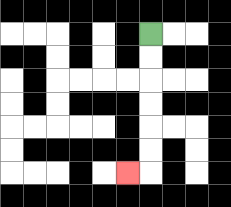{'start': '[6, 1]', 'end': '[5, 7]', 'path_directions': 'D,D,D,D,D,D,L', 'path_coordinates': '[[6, 1], [6, 2], [6, 3], [6, 4], [6, 5], [6, 6], [6, 7], [5, 7]]'}